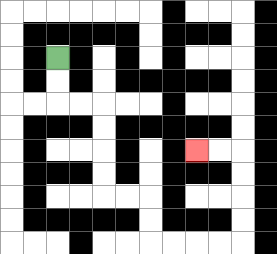{'start': '[2, 2]', 'end': '[8, 6]', 'path_directions': 'D,D,R,R,D,D,D,D,R,R,D,D,R,R,R,R,U,U,U,U,L,L', 'path_coordinates': '[[2, 2], [2, 3], [2, 4], [3, 4], [4, 4], [4, 5], [4, 6], [4, 7], [4, 8], [5, 8], [6, 8], [6, 9], [6, 10], [7, 10], [8, 10], [9, 10], [10, 10], [10, 9], [10, 8], [10, 7], [10, 6], [9, 6], [8, 6]]'}